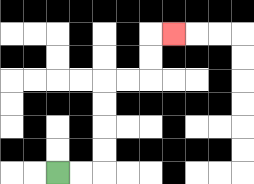{'start': '[2, 7]', 'end': '[7, 1]', 'path_directions': 'R,R,U,U,U,U,R,R,U,U,R', 'path_coordinates': '[[2, 7], [3, 7], [4, 7], [4, 6], [4, 5], [4, 4], [4, 3], [5, 3], [6, 3], [6, 2], [6, 1], [7, 1]]'}